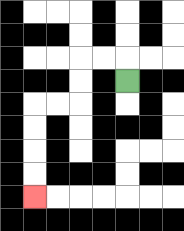{'start': '[5, 3]', 'end': '[1, 8]', 'path_directions': 'U,L,L,D,D,L,L,D,D,D,D', 'path_coordinates': '[[5, 3], [5, 2], [4, 2], [3, 2], [3, 3], [3, 4], [2, 4], [1, 4], [1, 5], [1, 6], [1, 7], [1, 8]]'}